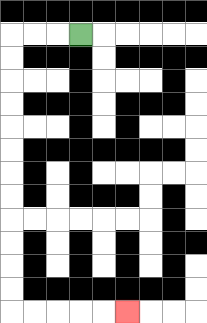{'start': '[3, 1]', 'end': '[5, 13]', 'path_directions': 'L,L,L,D,D,D,D,D,D,D,D,D,D,D,D,R,R,R,R,R', 'path_coordinates': '[[3, 1], [2, 1], [1, 1], [0, 1], [0, 2], [0, 3], [0, 4], [0, 5], [0, 6], [0, 7], [0, 8], [0, 9], [0, 10], [0, 11], [0, 12], [0, 13], [1, 13], [2, 13], [3, 13], [4, 13], [5, 13]]'}